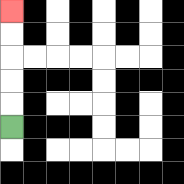{'start': '[0, 5]', 'end': '[0, 0]', 'path_directions': 'U,U,U,U,U', 'path_coordinates': '[[0, 5], [0, 4], [0, 3], [0, 2], [0, 1], [0, 0]]'}